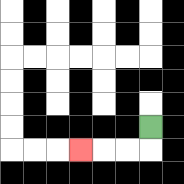{'start': '[6, 5]', 'end': '[3, 6]', 'path_directions': 'D,L,L,L', 'path_coordinates': '[[6, 5], [6, 6], [5, 6], [4, 6], [3, 6]]'}